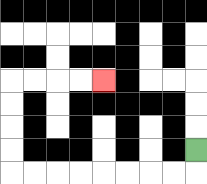{'start': '[8, 6]', 'end': '[4, 3]', 'path_directions': 'D,L,L,L,L,L,L,L,L,U,U,U,U,R,R,R,R', 'path_coordinates': '[[8, 6], [8, 7], [7, 7], [6, 7], [5, 7], [4, 7], [3, 7], [2, 7], [1, 7], [0, 7], [0, 6], [0, 5], [0, 4], [0, 3], [1, 3], [2, 3], [3, 3], [4, 3]]'}